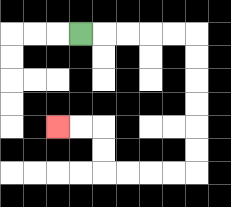{'start': '[3, 1]', 'end': '[2, 5]', 'path_directions': 'R,R,R,R,R,D,D,D,D,D,D,L,L,L,L,U,U,L,L', 'path_coordinates': '[[3, 1], [4, 1], [5, 1], [6, 1], [7, 1], [8, 1], [8, 2], [8, 3], [8, 4], [8, 5], [8, 6], [8, 7], [7, 7], [6, 7], [5, 7], [4, 7], [4, 6], [4, 5], [3, 5], [2, 5]]'}